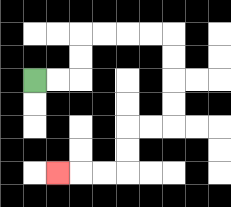{'start': '[1, 3]', 'end': '[2, 7]', 'path_directions': 'R,R,U,U,R,R,R,R,D,D,D,D,L,L,D,D,L,L,L', 'path_coordinates': '[[1, 3], [2, 3], [3, 3], [3, 2], [3, 1], [4, 1], [5, 1], [6, 1], [7, 1], [7, 2], [7, 3], [7, 4], [7, 5], [6, 5], [5, 5], [5, 6], [5, 7], [4, 7], [3, 7], [2, 7]]'}